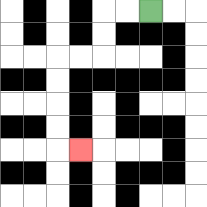{'start': '[6, 0]', 'end': '[3, 6]', 'path_directions': 'L,L,D,D,L,L,D,D,D,D,R', 'path_coordinates': '[[6, 0], [5, 0], [4, 0], [4, 1], [4, 2], [3, 2], [2, 2], [2, 3], [2, 4], [2, 5], [2, 6], [3, 6]]'}